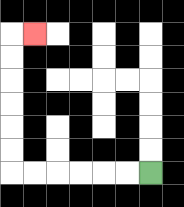{'start': '[6, 7]', 'end': '[1, 1]', 'path_directions': 'L,L,L,L,L,L,U,U,U,U,U,U,R', 'path_coordinates': '[[6, 7], [5, 7], [4, 7], [3, 7], [2, 7], [1, 7], [0, 7], [0, 6], [0, 5], [0, 4], [0, 3], [0, 2], [0, 1], [1, 1]]'}